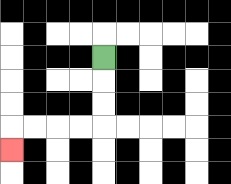{'start': '[4, 2]', 'end': '[0, 6]', 'path_directions': 'D,D,D,L,L,L,L,D', 'path_coordinates': '[[4, 2], [4, 3], [4, 4], [4, 5], [3, 5], [2, 5], [1, 5], [0, 5], [0, 6]]'}